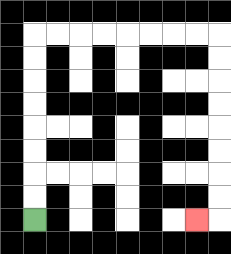{'start': '[1, 9]', 'end': '[8, 9]', 'path_directions': 'U,U,U,U,U,U,U,U,R,R,R,R,R,R,R,R,D,D,D,D,D,D,D,D,L', 'path_coordinates': '[[1, 9], [1, 8], [1, 7], [1, 6], [1, 5], [1, 4], [1, 3], [1, 2], [1, 1], [2, 1], [3, 1], [4, 1], [5, 1], [6, 1], [7, 1], [8, 1], [9, 1], [9, 2], [9, 3], [9, 4], [9, 5], [9, 6], [9, 7], [9, 8], [9, 9], [8, 9]]'}